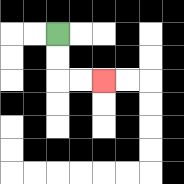{'start': '[2, 1]', 'end': '[4, 3]', 'path_directions': 'D,D,R,R', 'path_coordinates': '[[2, 1], [2, 2], [2, 3], [3, 3], [4, 3]]'}